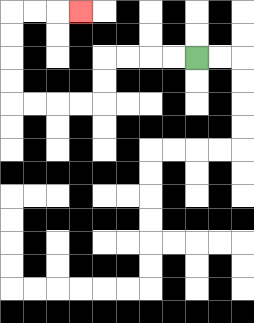{'start': '[8, 2]', 'end': '[3, 0]', 'path_directions': 'L,L,L,L,D,D,L,L,L,L,U,U,U,U,R,R,R', 'path_coordinates': '[[8, 2], [7, 2], [6, 2], [5, 2], [4, 2], [4, 3], [4, 4], [3, 4], [2, 4], [1, 4], [0, 4], [0, 3], [0, 2], [0, 1], [0, 0], [1, 0], [2, 0], [3, 0]]'}